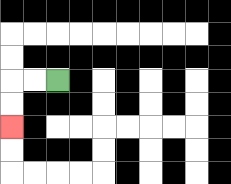{'start': '[2, 3]', 'end': '[0, 5]', 'path_directions': 'L,L,D,D', 'path_coordinates': '[[2, 3], [1, 3], [0, 3], [0, 4], [0, 5]]'}